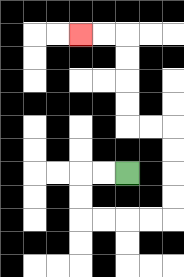{'start': '[5, 7]', 'end': '[3, 1]', 'path_directions': 'L,L,D,D,R,R,R,R,U,U,U,U,L,L,U,U,U,U,L,L', 'path_coordinates': '[[5, 7], [4, 7], [3, 7], [3, 8], [3, 9], [4, 9], [5, 9], [6, 9], [7, 9], [7, 8], [7, 7], [7, 6], [7, 5], [6, 5], [5, 5], [5, 4], [5, 3], [5, 2], [5, 1], [4, 1], [3, 1]]'}